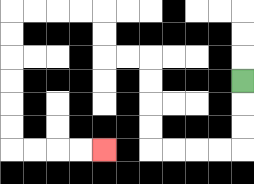{'start': '[10, 3]', 'end': '[4, 6]', 'path_directions': 'D,D,D,L,L,L,L,U,U,U,U,L,L,U,U,L,L,L,L,D,D,D,D,D,D,R,R,R,R', 'path_coordinates': '[[10, 3], [10, 4], [10, 5], [10, 6], [9, 6], [8, 6], [7, 6], [6, 6], [6, 5], [6, 4], [6, 3], [6, 2], [5, 2], [4, 2], [4, 1], [4, 0], [3, 0], [2, 0], [1, 0], [0, 0], [0, 1], [0, 2], [0, 3], [0, 4], [0, 5], [0, 6], [1, 6], [2, 6], [3, 6], [4, 6]]'}